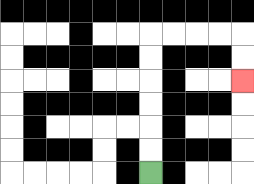{'start': '[6, 7]', 'end': '[10, 3]', 'path_directions': 'U,U,U,U,U,U,R,R,R,R,D,D', 'path_coordinates': '[[6, 7], [6, 6], [6, 5], [6, 4], [6, 3], [6, 2], [6, 1], [7, 1], [8, 1], [9, 1], [10, 1], [10, 2], [10, 3]]'}